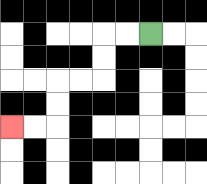{'start': '[6, 1]', 'end': '[0, 5]', 'path_directions': 'L,L,D,D,L,L,D,D,L,L', 'path_coordinates': '[[6, 1], [5, 1], [4, 1], [4, 2], [4, 3], [3, 3], [2, 3], [2, 4], [2, 5], [1, 5], [0, 5]]'}